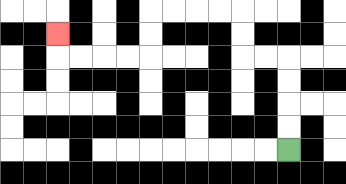{'start': '[12, 6]', 'end': '[2, 1]', 'path_directions': 'U,U,U,U,L,L,U,U,L,L,L,L,D,D,L,L,L,L,U', 'path_coordinates': '[[12, 6], [12, 5], [12, 4], [12, 3], [12, 2], [11, 2], [10, 2], [10, 1], [10, 0], [9, 0], [8, 0], [7, 0], [6, 0], [6, 1], [6, 2], [5, 2], [4, 2], [3, 2], [2, 2], [2, 1]]'}